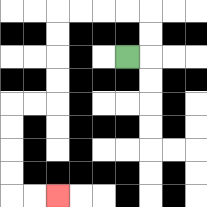{'start': '[5, 2]', 'end': '[2, 8]', 'path_directions': 'R,U,U,L,L,L,L,D,D,D,D,L,L,D,D,D,D,R,R', 'path_coordinates': '[[5, 2], [6, 2], [6, 1], [6, 0], [5, 0], [4, 0], [3, 0], [2, 0], [2, 1], [2, 2], [2, 3], [2, 4], [1, 4], [0, 4], [0, 5], [0, 6], [0, 7], [0, 8], [1, 8], [2, 8]]'}